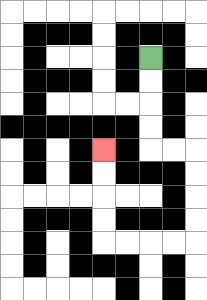{'start': '[6, 2]', 'end': '[4, 6]', 'path_directions': 'D,D,D,D,R,R,D,D,D,D,L,L,L,L,U,U,U,U', 'path_coordinates': '[[6, 2], [6, 3], [6, 4], [6, 5], [6, 6], [7, 6], [8, 6], [8, 7], [8, 8], [8, 9], [8, 10], [7, 10], [6, 10], [5, 10], [4, 10], [4, 9], [4, 8], [4, 7], [4, 6]]'}